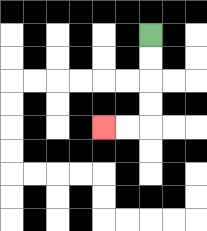{'start': '[6, 1]', 'end': '[4, 5]', 'path_directions': 'D,D,D,D,L,L', 'path_coordinates': '[[6, 1], [6, 2], [6, 3], [6, 4], [6, 5], [5, 5], [4, 5]]'}